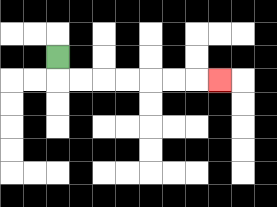{'start': '[2, 2]', 'end': '[9, 3]', 'path_directions': 'D,R,R,R,R,R,R,R', 'path_coordinates': '[[2, 2], [2, 3], [3, 3], [4, 3], [5, 3], [6, 3], [7, 3], [8, 3], [9, 3]]'}